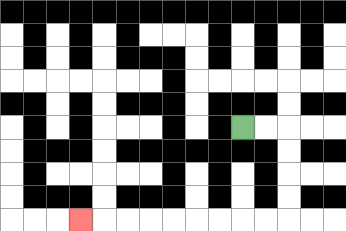{'start': '[10, 5]', 'end': '[3, 9]', 'path_directions': 'R,R,D,D,D,D,L,L,L,L,L,L,L,L,L', 'path_coordinates': '[[10, 5], [11, 5], [12, 5], [12, 6], [12, 7], [12, 8], [12, 9], [11, 9], [10, 9], [9, 9], [8, 9], [7, 9], [6, 9], [5, 9], [4, 9], [3, 9]]'}